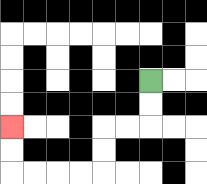{'start': '[6, 3]', 'end': '[0, 5]', 'path_directions': 'D,D,L,L,D,D,L,L,L,L,U,U', 'path_coordinates': '[[6, 3], [6, 4], [6, 5], [5, 5], [4, 5], [4, 6], [4, 7], [3, 7], [2, 7], [1, 7], [0, 7], [0, 6], [0, 5]]'}